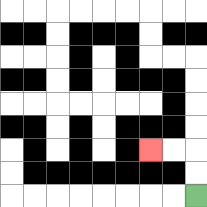{'start': '[8, 8]', 'end': '[6, 6]', 'path_directions': 'U,U,L,L', 'path_coordinates': '[[8, 8], [8, 7], [8, 6], [7, 6], [6, 6]]'}